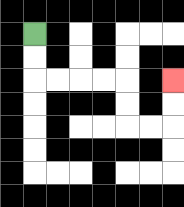{'start': '[1, 1]', 'end': '[7, 3]', 'path_directions': 'D,D,R,R,R,R,D,D,R,R,U,U', 'path_coordinates': '[[1, 1], [1, 2], [1, 3], [2, 3], [3, 3], [4, 3], [5, 3], [5, 4], [5, 5], [6, 5], [7, 5], [7, 4], [7, 3]]'}